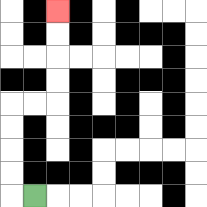{'start': '[1, 8]', 'end': '[2, 0]', 'path_directions': 'L,U,U,U,U,R,R,U,U,U,U', 'path_coordinates': '[[1, 8], [0, 8], [0, 7], [0, 6], [0, 5], [0, 4], [1, 4], [2, 4], [2, 3], [2, 2], [2, 1], [2, 0]]'}